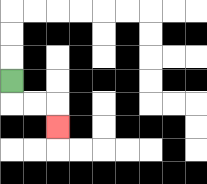{'start': '[0, 3]', 'end': '[2, 5]', 'path_directions': 'D,R,R,D', 'path_coordinates': '[[0, 3], [0, 4], [1, 4], [2, 4], [2, 5]]'}